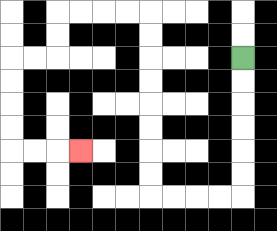{'start': '[10, 2]', 'end': '[3, 6]', 'path_directions': 'D,D,D,D,D,D,L,L,L,L,U,U,U,U,U,U,U,U,L,L,L,L,D,D,L,L,D,D,D,D,R,R,R', 'path_coordinates': '[[10, 2], [10, 3], [10, 4], [10, 5], [10, 6], [10, 7], [10, 8], [9, 8], [8, 8], [7, 8], [6, 8], [6, 7], [6, 6], [6, 5], [6, 4], [6, 3], [6, 2], [6, 1], [6, 0], [5, 0], [4, 0], [3, 0], [2, 0], [2, 1], [2, 2], [1, 2], [0, 2], [0, 3], [0, 4], [0, 5], [0, 6], [1, 6], [2, 6], [3, 6]]'}